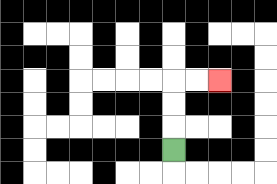{'start': '[7, 6]', 'end': '[9, 3]', 'path_directions': 'U,U,U,R,R', 'path_coordinates': '[[7, 6], [7, 5], [7, 4], [7, 3], [8, 3], [9, 3]]'}